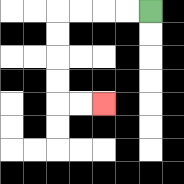{'start': '[6, 0]', 'end': '[4, 4]', 'path_directions': 'L,L,L,L,D,D,D,D,R,R', 'path_coordinates': '[[6, 0], [5, 0], [4, 0], [3, 0], [2, 0], [2, 1], [2, 2], [2, 3], [2, 4], [3, 4], [4, 4]]'}